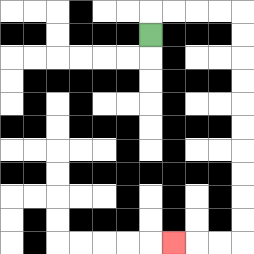{'start': '[6, 1]', 'end': '[7, 10]', 'path_directions': 'U,R,R,R,R,D,D,D,D,D,D,D,D,D,D,L,L,L', 'path_coordinates': '[[6, 1], [6, 0], [7, 0], [8, 0], [9, 0], [10, 0], [10, 1], [10, 2], [10, 3], [10, 4], [10, 5], [10, 6], [10, 7], [10, 8], [10, 9], [10, 10], [9, 10], [8, 10], [7, 10]]'}